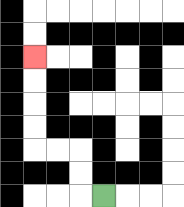{'start': '[4, 8]', 'end': '[1, 2]', 'path_directions': 'L,U,U,L,L,U,U,U,U', 'path_coordinates': '[[4, 8], [3, 8], [3, 7], [3, 6], [2, 6], [1, 6], [1, 5], [1, 4], [1, 3], [1, 2]]'}